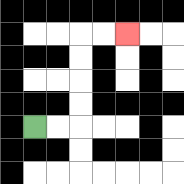{'start': '[1, 5]', 'end': '[5, 1]', 'path_directions': 'R,R,U,U,U,U,R,R', 'path_coordinates': '[[1, 5], [2, 5], [3, 5], [3, 4], [3, 3], [3, 2], [3, 1], [4, 1], [5, 1]]'}